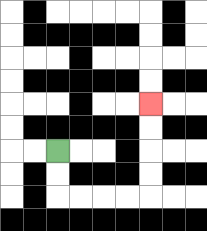{'start': '[2, 6]', 'end': '[6, 4]', 'path_directions': 'D,D,R,R,R,R,U,U,U,U', 'path_coordinates': '[[2, 6], [2, 7], [2, 8], [3, 8], [4, 8], [5, 8], [6, 8], [6, 7], [6, 6], [6, 5], [6, 4]]'}